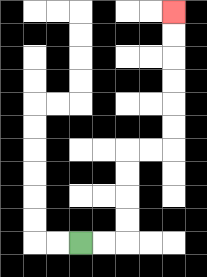{'start': '[3, 10]', 'end': '[7, 0]', 'path_directions': 'R,R,U,U,U,U,R,R,U,U,U,U,U,U', 'path_coordinates': '[[3, 10], [4, 10], [5, 10], [5, 9], [5, 8], [5, 7], [5, 6], [6, 6], [7, 6], [7, 5], [7, 4], [7, 3], [7, 2], [7, 1], [7, 0]]'}